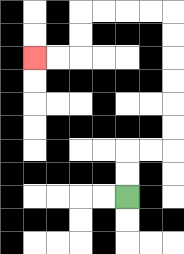{'start': '[5, 8]', 'end': '[1, 2]', 'path_directions': 'U,U,R,R,U,U,U,U,U,U,L,L,L,L,D,D,L,L', 'path_coordinates': '[[5, 8], [5, 7], [5, 6], [6, 6], [7, 6], [7, 5], [7, 4], [7, 3], [7, 2], [7, 1], [7, 0], [6, 0], [5, 0], [4, 0], [3, 0], [3, 1], [3, 2], [2, 2], [1, 2]]'}